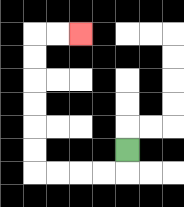{'start': '[5, 6]', 'end': '[3, 1]', 'path_directions': 'D,L,L,L,L,U,U,U,U,U,U,R,R', 'path_coordinates': '[[5, 6], [5, 7], [4, 7], [3, 7], [2, 7], [1, 7], [1, 6], [1, 5], [1, 4], [1, 3], [1, 2], [1, 1], [2, 1], [3, 1]]'}